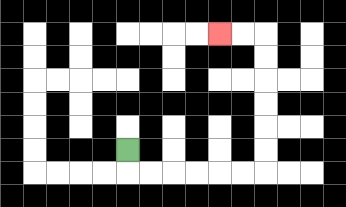{'start': '[5, 6]', 'end': '[9, 1]', 'path_directions': 'D,R,R,R,R,R,R,U,U,U,U,U,U,L,L', 'path_coordinates': '[[5, 6], [5, 7], [6, 7], [7, 7], [8, 7], [9, 7], [10, 7], [11, 7], [11, 6], [11, 5], [11, 4], [11, 3], [11, 2], [11, 1], [10, 1], [9, 1]]'}